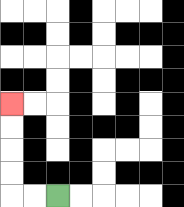{'start': '[2, 8]', 'end': '[0, 4]', 'path_directions': 'L,L,U,U,U,U', 'path_coordinates': '[[2, 8], [1, 8], [0, 8], [0, 7], [0, 6], [0, 5], [0, 4]]'}